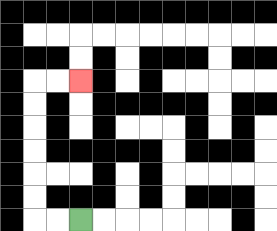{'start': '[3, 9]', 'end': '[3, 3]', 'path_directions': 'L,L,U,U,U,U,U,U,R,R', 'path_coordinates': '[[3, 9], [2, 9], [1, 9], [1, 8], [1, 7], [1, 6], [1, 5], [1, 4], [1, 3], [2, 3], [3, 3]]'}